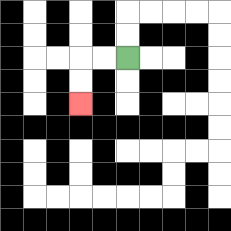{'start': '[5, 2]', 'end': '[3, 4]', 'path_directions': 'L,L,D,D', 'path_coordinates': '[[5, 2], [4, 2], [3, 2], [3, 3], [3, 4]]'}